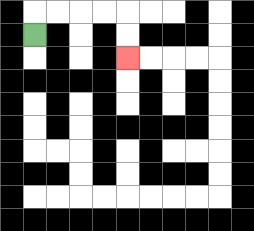{'start': '[1, 1]', 'end': '[5, 2]', 'path_directions': 'U,R,R,R,R,D,D', 'path_coordinates': '[[1, 1], [1, 0], [2, 0], [3, 0], [4, 0], [5, 0], [5, 1], [5, 2]]'}